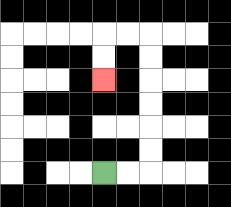{'start': '[4, 7]', 'end': '[4, 3]', 'path_directions': 'R,R,U,U,U,U,U,U,L,L,D,D', 'path_coordinates': '[[4, 7], [5, 7], [6, 7], [6, 6], [6, 5], [6, 4], [6, 3], [6, 2], [6, 1], [5, 1], [4, 1], [4, 2], [4, 3]]'}